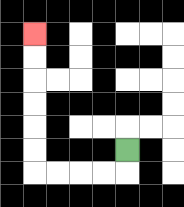{'start': '[5, 6]', 'end': '[1, 1]', 'path_directions': 'D,L,L,L,L,U,U,U,U,U,U', 'path_coordinates': '[[5, 6], [5, 7], [4, 7], [3, 7], [2, 7], [1, 7], [1, 6], [1, 5], [1, 4], [1, 3], [1, 2], [1, 1]]'}